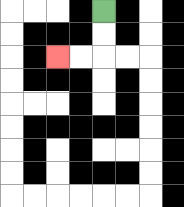{'start': '[4, 0]', 'end': '[2, 2]', 'path_directions': 'D,D,L,L', 'path_coordinates': '[[4, 0], [4, 1], [4, 2], [3, 2], [2, 2]]'}